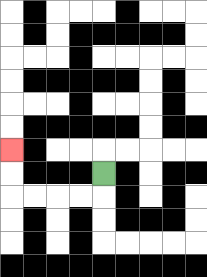{'start': '[4, 7]', 'end': '[0, 6]', 'path_directions': 'D,L,L,L,L,U,U', 'path_coordinates': '[[4, 7], [4, 8], [3, 8], [2, 8], [1, 8], [0, 8], [0, 7], [0, 6]]'}